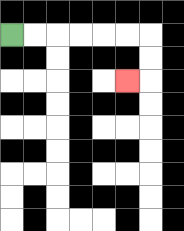{'start': '[0, 1]', 'end': '[5, 3]', 'path_directions': 'R,R,R,R,R,R,D,D,L', 'path_coordinates': '[[0, 1], [1, 1], [2, 1], [3, 1], [4, 1], [5, 1], [6, 1], [6, 2], [6, 3], [5, 3]]'}